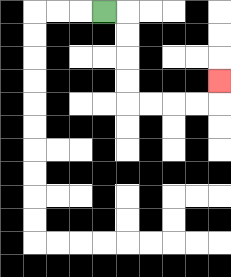{'start': '[4, 0]', 'end': '[9, 3]', 'path_directions': 'R,D,D,D,D,R,R,R,R,U', 'path_coordinates': '[[4, 0], [5, 0], [5, 1], [5, 2], [5, 3], [5, 4], [6, 4], [7, 4], [8, 4], [9, 4], [9, 3]]'}